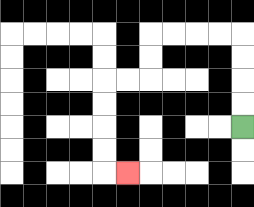{'start': '[10, 5]', 'end': '[5, 7]', 'path_directions': 'U,U,U,U,L,L,L,L,D,D,L,L,D,D,D,D,R', 'path_coordinates': '[[10, 5], [10, 4], [10, 3], [10, 2], [10, 1], [9, 1], [8, 1], [7, 1], [6, 1], [6, 2], [6, 3], [5, 3], [4, 3], [4, 4], [4, 5], [4, 6], [4, 7], [5, 7]]'}